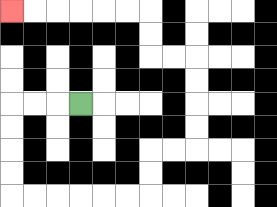{'start': '[3, 4]', 'end': '[0, 0]', 'path_directions': 'L,L,L,D,D,D,D,R,R,R,R,R,R,U,U,R,R,U,U,U,U,L,L,U,U,L,L,L,L,L,L', 'path_coordinates': '[[3, 4], [2, 4], [1, 4], [0, 4], [0, 5], [0, 6], [0, 7], [0, 8], [1, 8], [2, 8], [3, 8], [4, 8], [5, 8], [6, 8], [6, 7], [6, 6], [7, 6], [8, 6], [8, 5], [8, 4], [8, 3], [8, 2], [7, 2], [6, 2], [6, 1], [6, 0], [5, 0], [4, 0], [3, 0], [2, 0], [1, 0], [0, 0]]'}